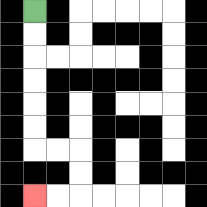{'start': '[1, 0]', 'end': '[1, 8]', 'path_directions': 'D,D,D,D,D,D,R,R,D,D,L,L', 'path_coordinates': '[[1, 0], [1, 1], [1, 2], [1, 3], [1, 4], [1, 5], [1, 6], [2, 6], [3, 6], [3, 7], [3, 8], [2, 8], [1, 8]]'}